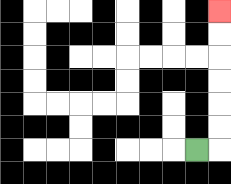{'start': '[8, 6]', 'end': '[9, 0]', 'path_directions': 'R,U,U,U,U,U,U', 'path_coordinates': '[[8, 6], [9, 6], [9, 5], [9, 4], [9, 3], [9, 2], [9, 1], [9, 0]]'}